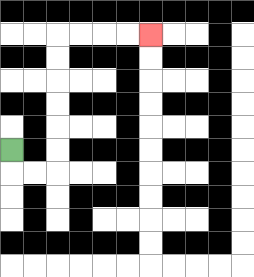{'start': '[0, 6]', 'end': '[6, 1]', 'path_directions': 'D,R,R,U,U,U,U,U,U,R,R,R,R', 'path_coordinates': '[[0, 6], [0, 7], [1, 7], [2, 7], [2, 6], [2, 5], [2, 4], [2, 3], [2, 2], [2, 1], [3, 1], [4, 1], [5, 1], [6, 1]]'}